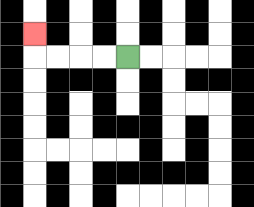{'start': '[5, 2]', 'end': '[1, 1]', 'path_directions': 'L,L,L,L,U', 'path_coordinates': '[[5, 2], [4, 2], [3, 2], [2, 2], [1, 2], [1, 1]]'}